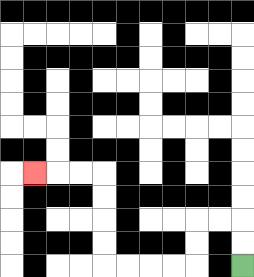{'start': '[10, 11]', 'end': '[1, 7]', 'path_directions': 'U,U,L,L,D,D,L,L,L,L,U,U,U,U,L,L,L', 'path_coordinates': '[[10, 11], [10, 10], [10, 9], [9, 9], [8, 9], [8, 10], [8, 11], [7, 11], [6, 11], [5, 11], [4, 11], [4, 10], [4, 9], [4, 8], [4, 7], [3, 7], [2, 7], [1, 7]]'}